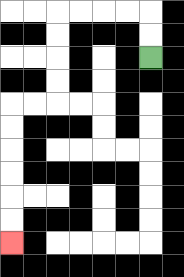{'start': '[6, 2]', 'end': '[0, 10]', 'path_directions': 'U,U,L,L,L,L,D,D,D,D,L,L,D,D,D,D,D,D', 'path_coordinates': '[[6, 2], [6, 1], [6, 0], [5, 0], [4, 0], [3, 0], [2, 0], [2, 1], [2, 2], [2, 3], [2, 4], [1, 4], [0, 4], [0, 5], [0, 6], [0, 7], [0, 8], [0, 9], [0, 10]]'}